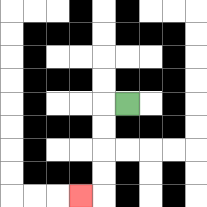{'start': '[5, 4]', 'end': '[3, 8]', 'path_directions': 'L,D,D,D,D,L', 'path_coordinates': '[[5, 4], [4, 4], [4, 5], [4, 6], [4, 7], [4, 8], [3, 8]]'}